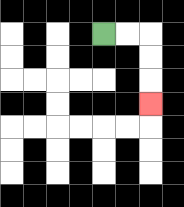{'start': '[4, 1]', 'end': '[6, 4]', 'path_directions': 'R,R,D,D,D', 'path_coordinates': '[[4, 1], [5, 1], [6, 1], [6, 2], [6, 3], [6, 4]]'}